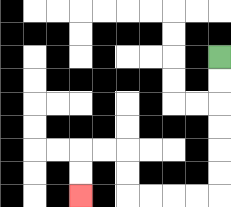{'start': '[9, 2]', 'end': '[3, 8]', 'path_directions': 'D,D,D,D,D,D,L,L,L,L,U,U,L,L,D,D', 'path_coordinates': '[[9, 2], [9, 3], [9, 4], [9, 5], [9, 6], [9, 7], [9, 8], [8, 8], [7, 8], [6, 8], [5, 8], [5, 7], [5, 6], [4, 6], [3, 6], [3, 7], [3, 8]]'}